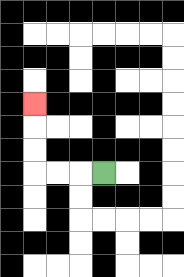{'start': '[4, 7]', 'end': '[1, 4]', 'path_directions': 'L,L,L,U,U,U', 'path_coordinates': '[[4, 7], [3, 7], [2, 7], [1, 7], [1, 6], [1, 5], [1, 4]]'}